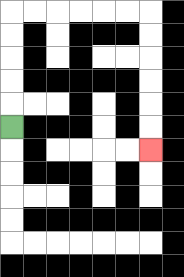{'start': '[0, 5]', 'end': '[6, 6]', 'path_directions': 'U,U,U,U,U,R,R,R,R,R,R,D,D,D,D,D,D', 'path_coordinates': '[[0, 5], [0, 4], [0, 3], [0, 2], [0, 1], [0, 0], [1, 0], [2, 0], [3, 0], [4, 0], [5, 0], [6, 0], [6, 1], [6, 2], [6, 3], [6, 4], [6, 5], [6, 6]]'}